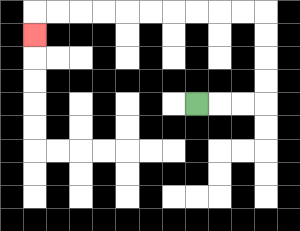{'start': '[8, 4]', 'end': '[1, 1]', 'path_directions': 'R,R,R,U,U,U,U,L,L,L,L,L,L,L,L,L,L,D', 'path_coordinates': '[[8, 4], [9, 4], [10, 4], [11, 4], [11, 3], [11, 2], [11, 1], [11, 0], [10, 0], [9, 0], [8, 0], [7, 0], [6, 0], [5, 0], [4, 0], [3, 0], [2, 0], [1, 0], [1, 1]]'}